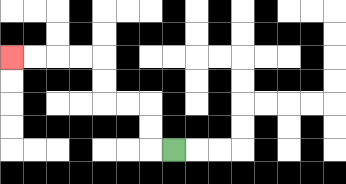{'start': '[7, 6]', 'end': '[0, 2]', 'path_directions': 'L,U,U,L,L,U,U,L,L,L,L', 'path_coordinates': '[[7, 6], [6, 6], [6, 5], [6, 4], [5, 4], [4, 4], [4, 3], [4, 2], [3, 2], [2, 2], [1, 2], [0, 2]]'}